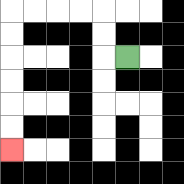{'start': '[5, 2]', 'end': '[0, 6]', 'path_directions': 'L,U,U,L,L,L,L,D,D,D,D,D,D', 'path_coordinates': '[[5, 2], [4, 2], [4, 1], [4, 0], [3, 0], [2, 0], [1, 0], [0, 0], [0, 1], [0, 2], [0, 3], [0, 4], [0, 5], [0, 6]]'}